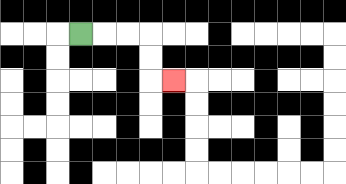{'start': '[3, 1]', 'end': '[7, 3]', 'path_directions': 'R,R,R,D,D,R', 'path_coordinates': '[[3, 1], [4, 1], [5, 1], [6, 1], [6, 2], [6, 3], [7, 3]]'}